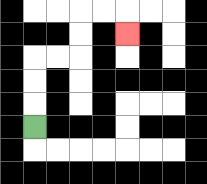{'start': '[1, 5]', 'end': '[5, 1]', 'path_directions': 'U,U,U,R,R,U,U,R,R,D', 'path_coordinates': '[[1, 5], [1, 4], [1, 3], [1, 2], [2, 2], [3, 2], [3, 1], [3, 0], [4, 0], [5, 0], [5, 1]]'}